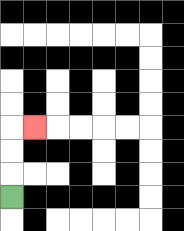{'start': '[0, 8]', 'end': '[1, 5]', 'path_directions': 'U,U,U,R', 'path_coordinates': '[[0, 8], [0, 7], [0, 6], [0, 5], [1, 5]]'}